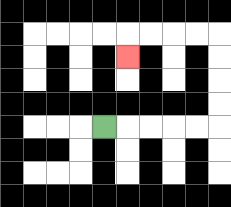{'start': '[4, 5]', 'end': '[5, 2]', 'path_directions': 'R,R,R,R,R,U,U,U,U,L,L,L,L,D', 'path_coordinates': '[[4, 5], [5, 5], [6, 5], [7, 5], [8, 5], [9, 5], [9, 4], [9, 3], [9, 2], [9, 1], [8, 1], [7, 1], [6, 1], [5, 1], [5, 2]]'}